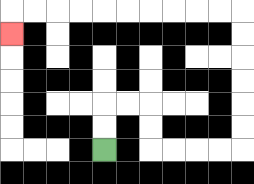{'start': '[4, 6]', 'end': '[0, 1]', 'path_directions': 'U,U,R,R,D,D,R,R,R,R,U,U,U,U,U,U,L,L,L,L,L,L,L,L,L,L,D', 'path_coordinates': '[[4, 6], [4, 5], [4, 4], [5, 4], [6, 4], [6, 5], [6, 6], [7, 6], [8, 6], [9, 6], [10, 6], [10, 5], [10, 4], [10, 3], [10, 2], [10, 1], [10, 0], [9, 0], [8, 0], [7, 0], [6, 0], [5, 0], [4, 0], [3, 0], [2, 0], [1, 0], [0, 0], [0, 1]]'}